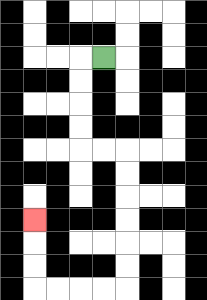{'start': '[4, 2]', 'end': '[1, 9]', 'path_directions': 'L,D,D,D,D,R,R,D,D,D,D,D,D,L,L,L,L,U,U,U', 'path_coordinates': '[[4, 2], [3, 2], [3, 3], [3, 4], [3, 5], [3, 6], [4, 6], [5, 6], [5, 7], [5, 8], [5, 9], [5, 10], [5, 11], [5, 12], [4, 12], [3, 12], [2, 12], [1, 12], [1, 11], [1, 10], [1, 9]]'}